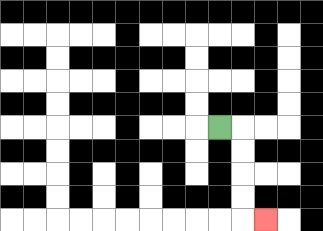{'start': '[9, 5]', 'end': '[11, 9]', 'path_directions': 'R,D,D,D,D,R', 'path_coordinates': '[[9, 5], [10, 5], [10, 6], [10, 7], [10, 8], [10, 9], [11, 9]]'}